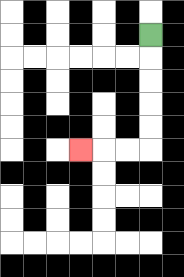{'start': '[6, 1]', 'end': '[3, 6]', 'path_directions': 'D,D,D,D,D,L,L,L', 'path_coordinates': '[[6, 1], [6, 2], [6, 3], [6, 4], [6, 5], [6, 6], [5, 6], [4, 6], [3, 6]]'}